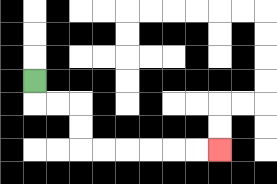{'start': '[1, 3]', 'end': '[9, 6]', 'path_directions': 'D,R,R,D,D,R,R,R,R,R,R', 'path_coordinates': '[[1, 3], [1, 4], [2, 4], [3, 4], [3, 5], [3, 6], [4, 6], [5, 6], [6, 6], [7, 6], [8, 6], [9, 6]]'}